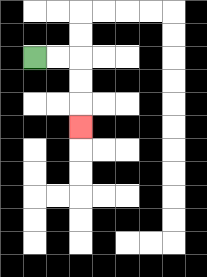{'start': '[1, 2]', 'end': '[3, 5]', 'path_directions': 'R,R,D,D,D', 'path_coordinates': '[[1, 2], [2, 2], [3, 2], [3, 3], [3, 4], [3, 5]]'}